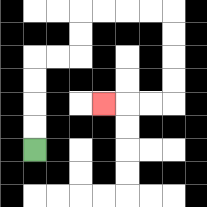{'start': '[1, 6]', 'end': '[4, 4]', 'path_directions': 'U,U,U,U,R,R,U,U,R,R,R,R,D,D,D,D,L,L,L', 'path_coordinates': '[[1, 6], [1, 5], [1, 4], [1, 3], [1, 2], [2, 2], [3, 2], [3, 1], [3, 0], [4, 0], [5, 0], [6, 0], [7, 0], [7, 1], [7, 2], [7, 3], [7, 4], [6, 4], [5, 4], [4, 4]]'}